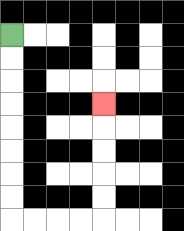{'start': '[0, 1]', 'end': '[4, 4]', 'path_directions': 'D,D,D,D,D,D,D,D,R,R,R,R,U,U,U,U,U', 'path_coordinates': '[[0, 1], [0, 2], [0, 3], [0, 4], [0, 5], [0, 6], [0, 7], [0, 8], [0, 9], [1, 9], [2, 9], [3, 9], [4, 9], [4, 8], [4, 7], [4, 6], [4, 5], [4, 4]]'}